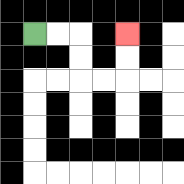{'start': '[1, 1]', 'end': '[5, 1]', 'path_directions': 'R,R,D,D,R,R,U,U', 'path_coordinates': '[[1, 1], [2, 1], [3, 1], [3, 2], [3, 3], [4, 3], [5, 3], [5, 2], [5, 1]]'}